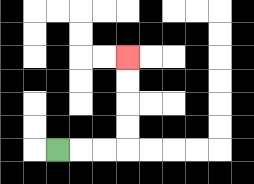{'start': '[2, 6]', 'end': '[5, 2]', 'path_directions': 'R,R,R,U,U,U,U', 'path_coordinates': '[[2, 6], [3, 6], [4, 6], [5, 6], [5, 5], [5, 4], [5, 3], [5, 2]]'}